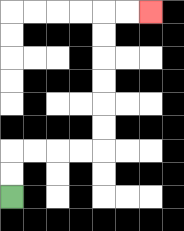{'start': '[0, 8]', 'end': '[6, 0]', 'path_directions': 'U,U,R,R,R,R,U,U,U,U,U,U,R,R', 'path_coordinates': '[[0, 8], [0, 7], [0, 6], [1, 6], [2, 6], [3, 6], [4, 6], [4, 5], [4, 4], [4, 3], [4, 2], [4, 1], [4, 0], [5, 0], [6, 0]]'}